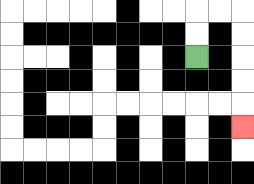{'start': '[8, 2]', 'end': '[10, 5]', 'path_directions': 'U,U,R,R,D,D,D,D,D', 'path_coordinates': '[[8, 2], [8, 1], [8, 0], [9, 0], [10, 0], [10, 1], [10, 2], [10, 3], [10, 4], [10, 5]]'}